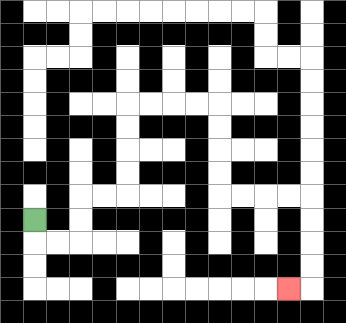{'start': '[1, 9]', 'end': '[12, 12]', 'path_directions': 'D,R,R,U,U,R,R,U,U,U,U,R,R,R,R,D,D,D,D,R,R,R,R,D,D,D,D,L', 'path_coordinates': '[[1, 9], [1, 10], [2, 10], [3, 10], [3, 9], [3, 8], [4, 8], [5, 8], [5, 7], [5, 6], [5, 5], [5, 4], [6, 4], [7, 4], [8, 4], [9, 4], [9, 5], [9, 6], [9, 7], [9, 8], [10, 8], [11, 8], [12, 8], [13, 8], [13, 9], [13, 10], [13, 11], [13, 12], [12, 12]]'}